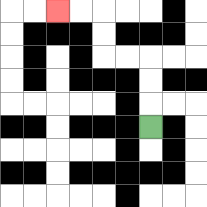{'start': '[6, 5]', 'end': '[2, 0]', 'path_directions': 'U,U,U,L,L,U,U,L,L', 'path_coordinates': '[[6, 5], [6, 4], [6, 3], [6, 2], [5, 2], [4, 2], [4, 1], [4, 0], [3, 0], [2, 0]]'}